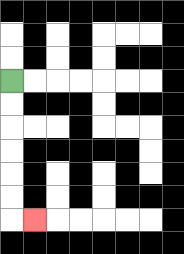{'start': '[0, 3]', 'end': '[1, 9]', 'path_directions': 'D,D,D,D,D,D,R', 'path_coordinates': '[[0, 3], [0, 4], [0, 5], [0, 6], [0, 7], [0, 8], [0, 9], [1, 9]]'}